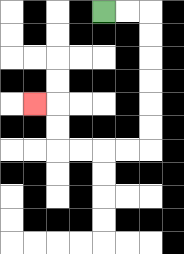{'start': '[4, 0]', 'end': '[1, 4]', 'path_directions': 'R,R,D,D,D,D,D,D,L,L,L,L,U,U,L', 'path_coordinates': '[[4, 0], [5, 0], [6, 0], [6, 1], [6, 2], [6, 3], [6, 4], [6, 5], [6, 6], [5, 6], [4, 6], [3, 6], [2, 6], [2, 5], [2, 4], [1, 4]]'}